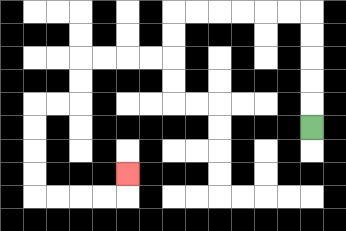{'start': '[13, 5]', 'end': '[5, 7]', 'path_directions': 'U,U,U,U,U,L,L,L,L,L,L,D,D,L,L,L,L,D,D,L,L,D,D,D,D,R,R,R,R,U', 'path_coordinates': '[[13, 5], [13, 4], [13, 3], [13, 2], [13, 1], [13, 0], [12, 0], [11, 0], [10, 0], [9, 0], [8, 0], [7, 0], [7, 1], [7, 2], [6, 2], [5, 2], [4, 2], [3, 2], [3, 3], [3, 4], [2, 4], [1, 4], [1, 5], [1, 6], [1, 7], [1, 8], [2, 8], [3, 8], [4, 8], [5, 8], [5, 7]]'}